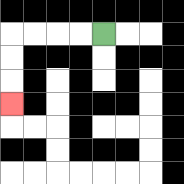{'start': '[4, 1]', 'end': '[0, 4]', 'path_directions': 'L,L,L,L,D,D,D', 'path_coordinates': '[[4, 1], [3, 1], [2, 1], [1, 1], [0, 1], [0, 2], [0, 3], [0, 4]]'}